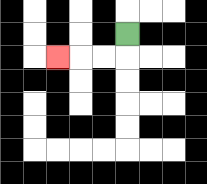{'start': '[5, 1]', 'end': '[2, 2]', 'path_directions': 'D,L,L,L', 'path_coordinates': '[[5, 1], [5, 2], [4, 2], [3, 2], [2, 2]]'}